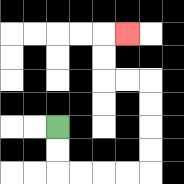{'start': '[2, 5]', 'end': '[5, 1]', 'path_directions': 'D,D,R,R,R,R,U,U,U,U,L,L,U,U,R', 'path_coordinates': '[[2, 5], [2, 6], [2, 7], [3, 7], [4, 7], [5, 7], [6, 7], [6, 6], [6, 5], [6, 4], [6, 3], [5, 3], [4, 3], [4, 2], [4, 1], [5, 1]]'}